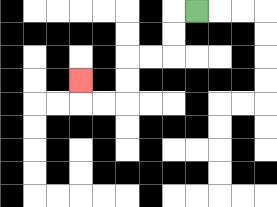{'start': '[8, 0]', 'end': '[3, 3]', 'path_directions': 'L,D,D,L,L,D,D,L,L,U', 'path_coordinates': '[[8, 0], [7, 0], [7, 1], [7, 2], [6, 2], [5, 2], [5, 3], [5, 4], [4, 4], [3, 4], [3, 3]]'}